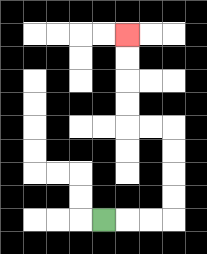{'start': '[4, 9]', 'end': '[5, 1]', 'path_directions': 'R,R,R,U,U,U,U,L,L,U,U,U,U', 'path_coordinates': '[[4, 9], [5, 9], [6, 9], [7, 9], [7, 8], [7, 7], [7, 6], [7, 5], [6, 5], [5, 5], [5, 4], [5, 3], [5, 2], [5, 1]]'}